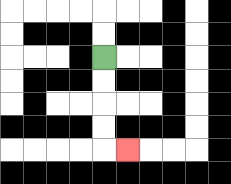{'start': '[4, 2]', 'end': '[5, 6]', 'path_directions': 'D,D,D,D,R', 'path_coordinates': '[[4, 2], [4, 3], [4, 4], [4, 5], [4, 6], [5, 6]]'}